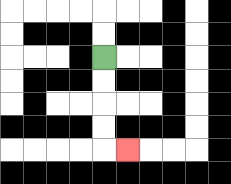{'start': '[4, 2]', 'end': '[5, 6]', 'path_directions': 'D,D,D,D,R', 'path_coordinates': '[[4, 2], [4, 3], [4, 4], [4, 5], [4, 6], [5, 6]]'}